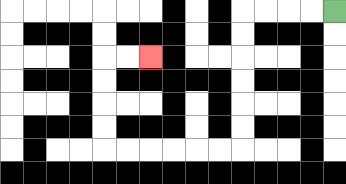{'start': '[14, 0]', 'end': '[6, 2]', 'path_directions': 'L,L,L,L,D,D,D,D,D,D,L,L,L,L,L,L,U,U,U,U,R,R', 'path_coordinates': '[[14, 0], [13, 0], [12, 0], [11, 0], [10, 0], [10, 1], [10, 2], [10, 3], [10, 4], [10, 5], [10, 6], [9, 6], [8, 6], [7, 6], [6, 6], [5, 6], [4, 6], [4, 5], [4, 4], [4, 3], [4, 2], [5, 2], [6, 2]]'}